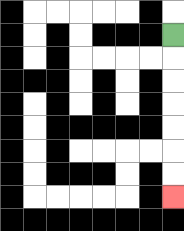{'start': '[7, 1]', 'end': '[7, 8]', 'path_directions': 'D,D,D,D,D,D,D', 'path_coordinates': '[[7, 1], [7, 2], [7, 3], [7, 4], [7, 5], [7, 6], [7, 7], [7, 8]]'}